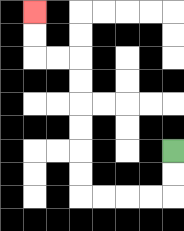{'start': '[7, 6]', 'end': '[1, 0]', 'path_directions': 'D,D,L,L,L,L,U,U,U,U,U,U,L,L,U,U', 'path_coordinates': '[[7, 6], [7, 7], [7, 8], [6, 8], [5, 8], [4, 8], [3, 8], [3, 7], [3, 6], [3, 5], [3, 4], [3, 3], [3, 2], [2, 2], [1, 2], [1, 1], [1, 0]]'}